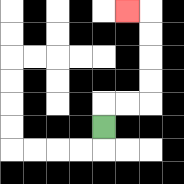{'start': '[4, 5]', 'end': '[5, 0]', 'path_directions': 'U,R,R,U,U,U,U,L', 'path_coordinates': '[[4, 5], [4, 4], [5, 4], [6, 4], [6, 3], [6, 2], [6, 1], [6, 0], [5, 0]]'}